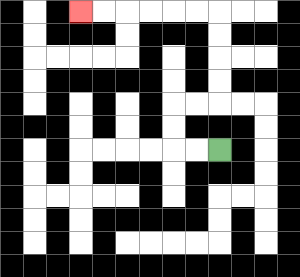{'start': '[9, 6]', 'end': '[3, 0]', 'path_directions': 'L,L,U,U,R,R,U,U,U,U,L,L,L,L,L,L', 'path_coordinates': '[[9, 6], [8, 6], [7, 6], [7, 5], [7, 4], [8, 4], [9, 4], [9, 3], [9, 2], [9, 1], [9, 0], [8, 0], [7, 0], [6, 0], [5, 0], [4, 0], [3, 0]]'}